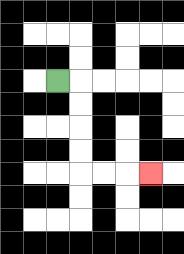{'start': '[2, 3]', 'end': '[6, 7]', 'path_directions': 'R,D,D,D,D,R,R,R', 'path_coordinates': '[[2, 3], [3, 3], [3, 4], [3, 5], [3, 6], [3, 7], [4, 7], [5, 7], [6, 7]]'}